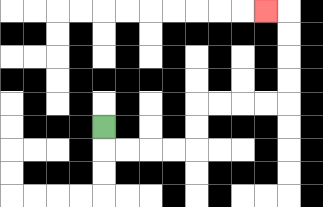{'start': '[4, 5]', 'end': '[11, 0]', 'path_directions': 'D,R,R,R,R,U,U,R,R,R,R,U,U,U,U,L', 'path_coordinates': '[[4, 5], [4, 6], [5, 6], [6, 6], [7, 6], [8, 6], [8, 5], [8, 4], [9, 4], [10, 4], [11, 4], [12, 4], [12, 3], [12, 2], [12, 1], [12, 0], [11, 0]]'}